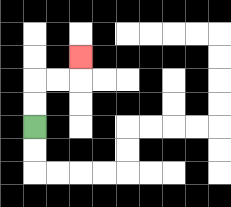{'start': '[1, 5]', 'end': '[3, 2]', 'path_directions': 'U,U,R,R,U', 'path_coordinates': '[[1, 5], [1, 4], [1, 3], [2, 3], [3, 3], [3, 2]]'}